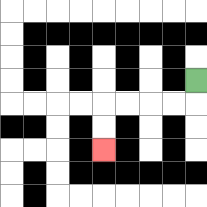{'start': '[8, 3]', 'end': '[4, 6]', 'path_directions': 'D,L,L,L,L,D,D', 'path_coordinates': '[[8, 3], [8, 4], [7, 4], [6, 4], [5, 4], [4, 4], [4, 5], [4, 6]]'}